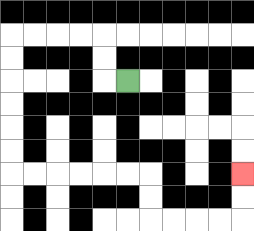{'start': '[5, 3]', 'end': '[10, 7]', 'path_directions': 'L,U,U,L,L,L,L,D,D,D,D,D,D,R,R,R,R,R,R,D,D,R,R,R,R,U,U', 'path_coordinates': '[[5, 3], [4, 3], [4, 2], [4, 1], [3, 1], [2, 1], [1, 1], [0, 1], [0, 2], [0, 3], [0, 4], [0, 5], [0, 6], [0, 7], [1, 7], [2, 7], [3, 7], [4, 7], [5, 7], [6, 7], [6, 8], [6, 9], [7, 9], [8, 9], [9, 9], [10, 9], [10, 8], [10, 7]]'}